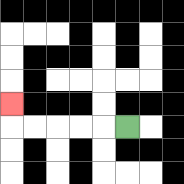{'start': '[5, 5]', 'end': '[0, 4]', 'path_directions': 'L,L,L,L,L,U', 'path_coordinates': '[[5, 5], [4, 5], [3, 5], [2, 5], [1, 5], [0, 5], [0, 4]]'}